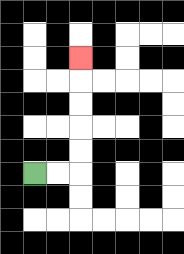{'start': '[1, 7]', 'end': '[3, 2]', 'path_directions': 'R,R,U,U,U,U,U', 'path_coordinates': '[[1, 7], [2, 7], [3, 7], [3, 6], [3, 5], [3, 4], [3, 3], [3, 2]]'}